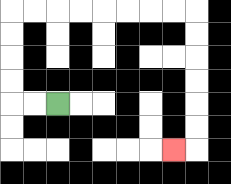{'start': '[2, 4]', 'end': '[7, 6]', 'path_directions': 'L,L,U,U,U,U,R,R,R,R,R,R,R,R,D,D,D,D,D,D,L', 'path_coordinates': '[[2, 4], [1, 4], [0, 4], [0, 3], [0, 2], [0, 1], [0, 0], [1, 0], [2, 0], [3, 0], [4, 0], [5, 0], [6, 0], [7, 0], [8, 0], [8, 1], [8, 2], [8, 3], [8, 4], [8, 5], [8, 6], [7, 6]]'}